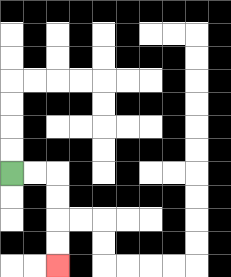{'start': '[0, 7]', 'end': '[2, 11]', 'path_directions': 'R,R,D,D,D,D', 'path_coordinates': '[[0, 7], [1, 7], [2, 7], [2, 8], [2, 9], [2, 10], [2, 11]]'}